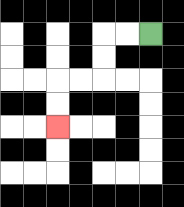{'start': '[6, 1]', 'end': '[2, 5]', 'path_directions': 'L,L,D,D,L,L,D,D', 'path_coordinates': '[[6, 1], [5, 1], [4, 1], [4, 2], [4, 3], [3, 3], [2, 3], [2, 4], [2, 5]]'}